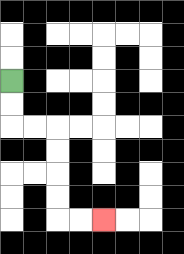{'start': '[0, 3]', 'end': '[4, 9]', 'path_directions': 'D,D,R,R,D,D,D,D,R,R', 'path_coordinates': '[[0, 3], [0, 4], [0, 5], [1, 5], [2, 5], [2, 6], [2, 7], [2, 8], [2, 9], [3, 9], [4, 9]]'}